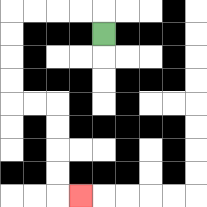{'start': '[4, 1]', 'end': '[3, 8]', 'path_directions': 'U,L,L,L,L,D,D,D,D,R,R,D,D,D,D,R', 'path_coordinates': '[[4, 1], [4, 0], [3, 0], [2, 0], [1, 0], [0, 0], [0, 1], [0, 2], [0, 3], [0, 4], [1, 4], [2, 4], [2, 5], [2, 6], [2, 7], [2, 8], [3, 8]]'}